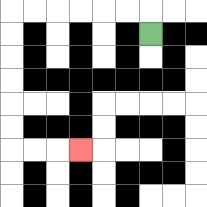{'start': '[6, 1]', 'end': '[3, 6]', 'path_directions': 'U,L,L,L,L,L,L,D,D,D,D,D,D,R,R,R', 'path_coordinates': '[[6, 1], [6, 0], [5, 0], [4, 0], [3, 0], [2, 0], [1, 0], [0, 0], [0, 1], [0, 2], [0, 3], [0, 4], [0, 5], [0, 6], [1, 6], [2, 6], [3, 6]]'}